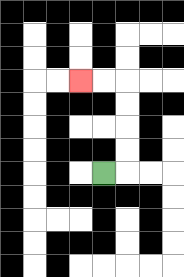{'start': '[4, 7]', 'end': '[3, 3]', 'path_directions': 'R,U,U,U,U,L,L', 'path_coordinates': '[[4, 7], [5, 7], [5, 6], [5, 5], [5, 4], [5, 3], [4, 3], [3, 3]]'}